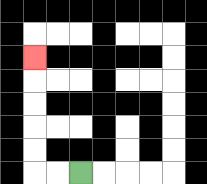{'start': '[3, 7]', 'end': '[1, 2]', 'path_directions': 'L,L,U,U,U,U,U', 'path_coordinates': '[[3, 7], [2, 7], [1, 7], [1, 6], [1, 5], [1, 4], [1, 3], [1, 2]]'}